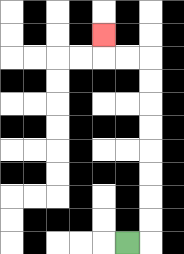{'start': '[5, 10]', 'end': '[4, 1]', 'path_directions': 'R,U,U,U,U,U,U,U,U,L,L,U', 'path_coordinates': '[[5, 10], [6, 10], [6, 9], [6, 8], [6, 7], [6, 6], [6, 5], [6, 4], [6, 3], [6, 2], [5, 2], [4, 2], [4, 1]]'}